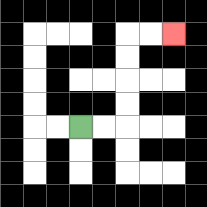{'start': '[3, 5]', 'end': '[7, 1]', 'path_directions': 'R,R,U,U,U,U,R,R', 'path_coordinates': '[[3, 5], [4, 5], [5, 5], [5, 4], [5, 3], [5, 2], [5, 1], [6, 1], [7, 1]]'}